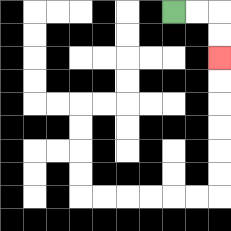{'start': '[7, 0]', 'end': '[9, 2]', 'path_directions': 'R,R,D,D', 'path_coordinates': '[[7, 0], [8, 0], [9, 0], [9, 1], [9, 2]]'}